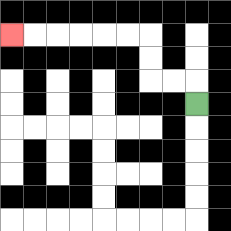{'start': '[8, 4]', 'end': '[0, 1]', 'path_directions': 'U,L,L,U,U,L,L,L,L,L,L', 'path_coordinates': '[[8, 4], [8, 3], [7, 3], [6, 3], [6, 2], [6, 1], [5, 1], [4, 1], [3, 1], [2, 1], [1, 1], [0, 1]]'}